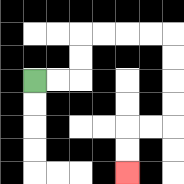{'start': '[1, 3]', 'end': '[5, 7]', 'path_directions': 'R,R,U,U,R,R,R,R,D,D,D,D,L,L,D,D', 'path_coordinates': '[[1, 3], [2, 3], [3, 3], [3, 2], [3, 1], [4, 1], [5, 1], [6, 1], [7, 1], [7, 2], [7, 3], [7, 4], [7, 5], [6, 5], [5, 5], [5, 6], [5, 7]]'}